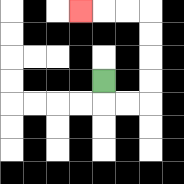{'start': '[4, 3]', 'end': '[3, 0]', 'path_directions': 'D,R,R,U,U,U,U,L,L,L', 'path_coordinates': '[[4, 3], [4, 4], [5, 4], [6, 4], [6, 3], [6, 2], [6, 1], [6, 0], [5, 0], [4, 0], [3, 0]]'}